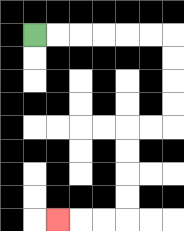{'start': '[1, 1]', 'end': '[2, 9]', 'path_directions': 'R,R,R,R,R,R,D,D,D,D,L,L,D,D,D,D,L,L,L', 'path_coordinates': '[[1, 1], [2, 1], [3, 1], [4, 1], [5, 1], [6, 1], [7, 1], [7, 2], [7, 3], [7, 4], [7, 5], [6, 5], [5, 5], [5, 6], [5, 7], [5, 8], [5, 9], [4, 9], [3, 9], [2, 9]]'}